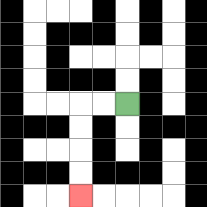{'start': '[5, 4]', 'end': '[3, 8]', 'path_directions': 'L,L,D,D,D,D', 'path_coordinates': '[[5, 4], [4, 4], [3, 4], [3, 5], [3, 6], [3, 7], [3, 8]]'}